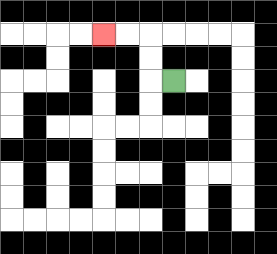{'start': '[7, 3]', 'end': '[4, 1]', 'path_directions': 'L,U,U,L,L', 'path_coordinates': '[[7, 3], [6, 3], [6, 2], [6, 1], [5, 1], [4, 1]]'}